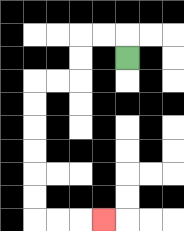{'start': '[5, 2]', 'end': '[4, 9]', 'path_directions': 'U,L,L,D,D,L,L,D,D,D,D,D,D,R,R,R', 'path_coordinates': '[[5, 2], [5, 1], [4, 1], [3, 1], [3, 2], [3, 3], [2, 3], [1, 3], [1, 4], [1, 5], [1, 6], [1, 7], [1, 8], [1, 9], [2, 9], [3, 9], [4, 9]]'}